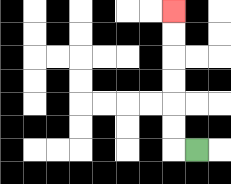{'start': '[8, 6]', 'end': '[7, 0]', 'path_directions': 'L,U,U,U,U,U,U', 'path_coordinates': '[[8, 6], [7, 6], [7, 5], [7, 4], [7, 3], [7, 2], [7, 1], [7, 0]]'}